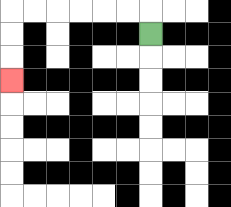{'start': '[6, 1]', 'end': '[0, 3]', 'path_directions': 'U,L,L,L,L,L,L,D,D,D', 'path_coordinates': '[[6, 1], [6, 0], [5, 0], [4, 0], [3, 0], [2, 0], [1, 0], [0, 0], [0, 1], [0, 2], [0, 3]]'}